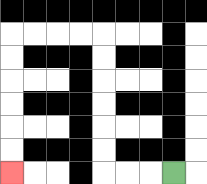{'start': '[7, 7]', 'end': '[0, 7]', 'path_directions': 'L,L,L,U,U,U,U,U,U,L,L,L,L,D,D,D,D,D,D', 'path_coordinates': '[[7, 7], [6, 7], [5, 7], [4, 7], [4, 6], [4, 5], [4, 4], [4, 3], [4, 2], [4, 1], [3, 1], [2, 1], [1, 1], [0, 1], [0, 2], [0, 3], [0, 4], [0, 5], [0, 6], [0, 7]]'}